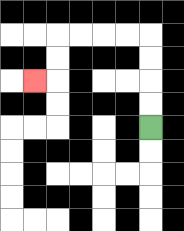{'start': '[6, 5]', 'end': '[1, 3]', 'path_directions': 'U,U,U,U,L,L,L,L,D,D,L', 'path_coordinates': '[[6, 5], [6, 4], [6, 3], [6, 2], [6, 1], [5, 1], [4, 1], [3, 1], [2, 1], [2, 2], [2, 3], [1, 3]]'}